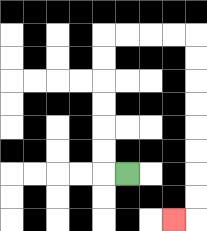{'start': '[5, 7]', 'end': '[7, 9]', 'path_directions': 'L,U,U,U,U,U,U,R,R,R,R,D,D,D,D,D,D,D,D,L', 'path_coordinates': '[[5, 7], [4, 7], [4, 6], [4, 5], [4, 4], [4, 3], [4, 2], [4, 1], [5, 1], [6, 1], [7, 1], [8, 1], [8, 2], [8, 3], [8, 4], [8, 5], [8, 6], [8, 7], [8, 8], [8, 9], [7, 9]]'}